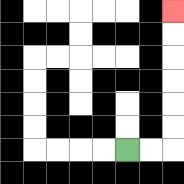{'start': '[5, 6]', 'end': '[7, 0]', 'path_directions': 'R,R,U,U,U,U,U,U', 'path_coordinates': '[[5, 6], [6, 6], [7, 6], [7, 5], [7, 4], [7, 3], [7, 2], [7, 1], [7, 0]]'}